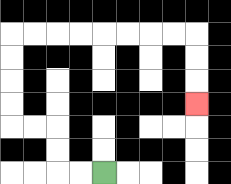{'start': '[4, 7]', 'end': '[8, 4]', 'path_directions': 'L,L,U,U,L,L,U,U,U,U,R,R,R,R,R,R,R,R,D,D,D', 'path_coordinates': '[[4, 7], [3, 7], [2, 7], [2, 6], [2, 5], [1, 5], [0, 5], [0, 4], [0, 3], [0, 2], [0, 1], [1, 1], [2, 1], [3, 1], [4, 1], [5, 1], [6, 1], [7, 1], [8, 1], [8, 2], [8, 3], [8, 4]]'}